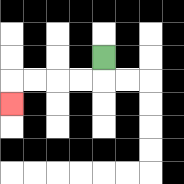{'start': '[4, 2]', 'end': '[0, 4]', 'path_directions': 'D,L,L,L,L,D', 'path_coordinates': '[[4, 2], [4, 3], [3, 3], [2, 3], [1, 3], [0, 3], [0, 4]]'}